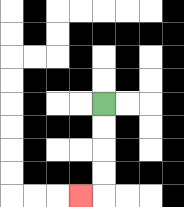{'start': '[4, 4]', 'end': '[3, 8]', 'path_directions': 'D,D,D,D,L', 'path_coordinates': '[[4, 4], [4, 5], [4, 6], [4, 7], [4, 8], [3, 8]]'}